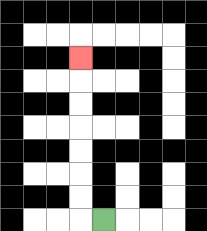{'start': '[4, 9]', 'end': '[3, 2]', 'path_directions': 'L,U,U,U,U,U,U,U', 'path_coordinates': '[[4, 9], [3, 9], [3, 8], [3, 7], [3, 6], [3, 5], [3, 4], [3, 3], [3, 2]]'}